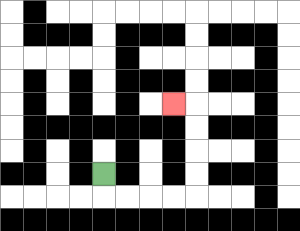{'start': '[4, 7]', 'end': '[7, 4]', 'path_directions': 'D,R,R,R,R,U,U,U,U,L', 'path_coordinates': '[[4, 7], [4, 8], [5, 8], [6, 8], [7, 8], [8, 8], [8, 7], [8, 6], [8, 5], [8, 4], [7, 4]]'}